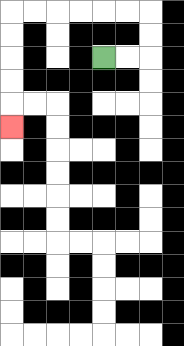{'start': '[4, 2]', 'end': '[0, 5]', 'path_directions': 'R,R,U,U,L,L,L,L,L,L,D,D,D,D,D', 'path_coordinates': '[[4, 2], [5, 2], [6, 2], [6, 1], [6, 0], [5, 0], [4, 0], [3, 0], [2, 0], [1, 0], [0, 0], [0, 1], [0, 2], [0, 3], [0, 4], [0, 5]]'}